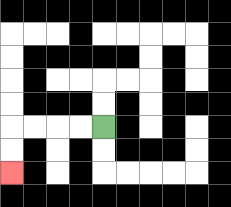{'start': '[4, 5]', 'end': '[0, 7]', 'path_directions': 'L,L,L,L,D,D', 'path_coordinates': '[[4, 5], [3, 5], [2, 5], [1, 5], [0, 5], [0, 6], [0, 7]]'}